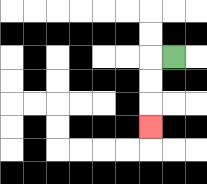{'start': '[7, 2]', 'end': '[6, 5]', 'path_directions': 'L,D,D,D', 'path_coordinates': '[[7, 2], [6, 2], [6, 3], [6, 4], [6, 5]]'}